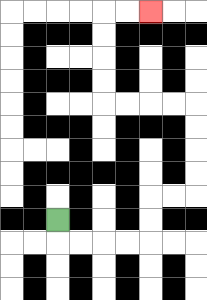{'start': '[2, 9]', 'end': '[6, 0]', 'path_directions': 'D,R,R,R,R,U,U,R,R,U,U,U,U,L,L,L,L,U,U,U,U,R,R', 'path_coordinates': '[[2, 9], [2, 10], [3, 10], [4, 10], [5, 10], [6, 10], [6, 9], [6, 8], [7, 8], [8, 8], [8, 7], [8, 6], [8, 5], [8, 4], [7, 4], [6, 4], [5, 4], [4, 4], [4, 3], [4, 2], [4, 1], [4, 0], [5, 0], [6, 0]]'}